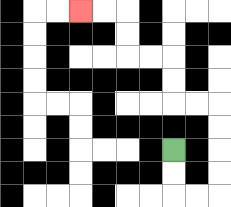{'start': '[7, 6]', 'end': '[3, 0]', 'path_directions': 'D,D,R,R,U,U,U,U,L,L,U,U,L,L,U,U,L,L', 'path_coordinates': '[[7, 6], [7, 7], [7, 8], [8, 8], [9, 8], [9, 7], [9, 6], [9, 5], [9, 4], [8, 4], [7, 4], [7, 3], [7, 2], [6, 2], [5, 2], [5, 1], [5, 0], [4, 0], [3, 0]]'}